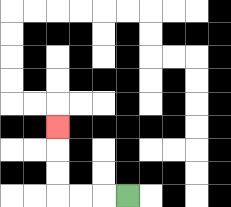{'start': '[5, 8]', 'end': '[2, 5]', 'path_directions': 'L,L,L,U,U,U', 'path_coordinates': '[[5, 8], [4, 8], [3, 8], [2, 8], [2, 7], [2, 6], [2, 5]]'}